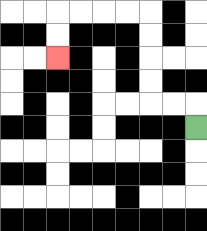{'start': '[8, 5]', 'end': '[2, 2]', 'path_directions': 'U,L,L,U,U,U,U,L,L,L,L,D,D', 'path_coordinates': '[[8, 5], [8, 4], [7, 4], [6, 4], [6, 3], [6, 2], [6, 1], [6, 0], [5, 0], [4, 0], [3, 0], [2, 0], [2, 1], [2, 2]]'}